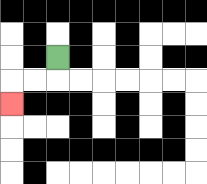{'start': '[2, 2]', 'end': '[0, 4]', 'path_directions': 'D,L,L,D', 'path_coordinates': '[[2, 2], [2, 3], [1, 3], [0, 3], [0, 4]]'}